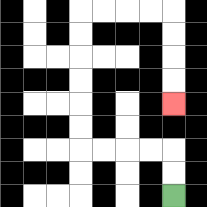{'start': '[7, 8]', 'end': '[7, 4]', 'path_directions': 'U,U,L,L,L,L,U,U,U,U,U,U,R,R,R,R,D,D,D,D', 'path_coordinates': '[[7, 8], [7, 7], [7, 6], [6, 6], [5, 6], [4, 6], [3, 6], [3, 5], [3, 4], [3, 3], [3, 2], [3, 1], [3, 0], [4, 0], [5, 0], [6, 0], [7, 0], [7, 1], [7, 2], [7, 3], [7, 4]]'}